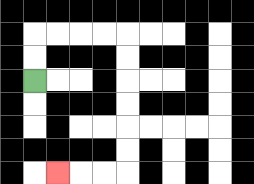{'start': '[1, 3]', 'end': '[2, 7]', 'path_directions': 'U,U,R,R,R,R,D,D,D,D,D,D,L,L,L', 'path_coordinates': '[[1, 3], [1, 2], [1, 1], [2, 1], [3, 1], [4, 1], [5, 1], [5, 2], [5, 3], [5, 4], [5, 5], [5, 6], [5, 7], [4, 7], [3, 7], [2, 7]]'}